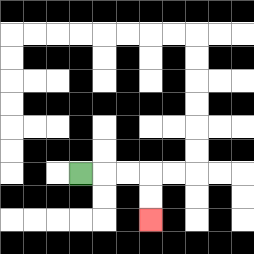{'start': '[3, 7]', 'end': '[6, 9]', 'path_directions': 'R,R,R,D,D', 'path_coordinates': '[[3, 7], [4, 7], [5, 7], [6, 7], [6, 8], [6, 9]]'}